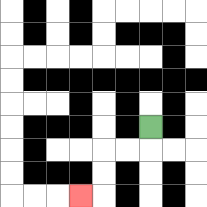{'start': '[6, 5]', 'end': '[3, 8]', 'path_directions': 'D,L,L,D,D,L', 'path_coordinates': '[[6, 5], [6, 6], [5, 6], [4, 6], [4, 7], [4, 8], [3, 8]]'}